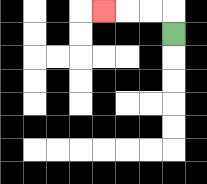{'start': '[7, 1]', 'end': '[4, 0]', 'path_directions': 'U,L,L,L', 'path_coordinates': '[[7, 1], [7, 0], [6, 0], [5, 0], [4, 0]]'}